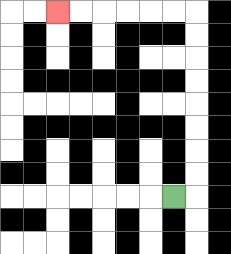{'start': '[7, 8]', 'end': '[2, 0]', 'path_directions': 'R,U,U,U,U,U,U,U,U,L,L,L,L,L,L', 'path_coordinates': '[[7, 8], [8, 8], [8, 7], [8, 6], [8, 5], [8, 4], [8, 3], [8, 2], [8, 1], [8, 0], [7, 0], [6, 0], [5, 0], [4, 0], [3, 0], [2, 0]]'}